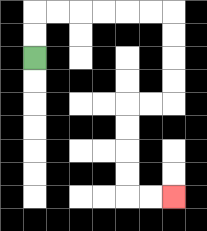{'start': '[1, 2]', 'end': '[7, 8]', 'path_directions': 'U,U,R,R,R,R,R,R,D,D,D,D,L,L,D,D,D,D,R,R', 'path_coordinates': '[[1, 2], [1, 1], [1, 0], [2, 0], [3, 0], [4, 0], [5, 0], [6, 0], [7, 0], [7, 1], [7, 2], [7, 3], [7, 4], [6, 4], [5, 4], [5, 5], [5, 6], [5, 7], [5, 8], [6, 8], [7, 8]]'}